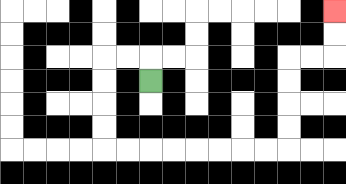{'start': '[6, 3]', 'end': '[14, 0]', 'path_directions': 'U,L,L,D,D,D,D,R,R,R,R,R,R,R,R,U,U,U,U,R,R,U,U', 'path_coordinates': '[[6, 3], [6, 2], [5, 2], [4, 2], [4, 3], [4, 4], [4, 5], [4, 6], [5, 6], [6, 6], [7, 6], [8, 6], [9, 6], [10, 6], [11, 6], [12, 6], [12, 5], [12, 4], [12, 3], [12, 2], [13, 2], [14, 2], [14, 1], [14, 0]]'}